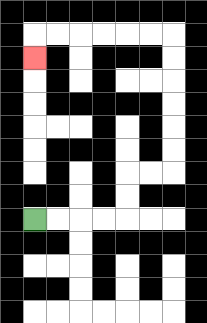{'start': '[1, 9]', 'end': '[1, 2]', 'path_directions': 'R,R,R,R,U,U,R,R,U,U,U,U,U,U,L,L,L,L,L,L,D', 'path_coordinates': '[[1, 9], [2, 9], [3, 9], [4, 9], [5, 9], [5, 8], [5, 7], [6, 7], [7, 7], [7, 6], [7, 5], [7, 4], [7, 3], [7, 2], [7, 1], [6, 1], [5, 1], [4, 1], [3, 1], [2, 1], [1, 1], [1, 2]]'}